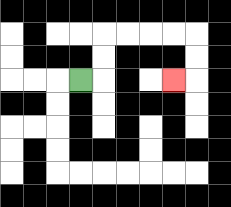{'start': '[3, 3]', 'end': '[7, 3]', 'path_directions': 'R,U,U,R,R,R,R,D,D,L', 'path_coordinates': '[[3, 3], [4, 3], [4, 2], [4, 1], [5, 1], [6, 1], [7, 1], [8, 1], [8, 2], [8, 3], [7, 3]]'}